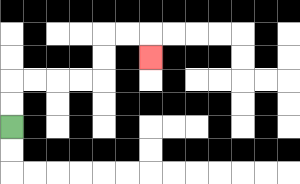{'start': '[0, 5]', 'end': '[6, 2]', 'path_directions': 'U,U,R,R,R,R,U,U,R,R,D', 'path_coordinates': '[[0, 5], [0, 4], [0, 3], [1, 3], [2, 3], [3, 3], [4, 3], [4, 2], [4, 1], [5, 1], [6, 1], [6, 2]]'}